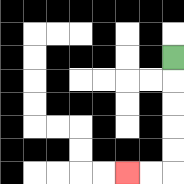{'start': '[7, 2]', 'end': '[5, 7]', 'path_directions': 'D,D,D,D,D,L,L', 'path_coordinates': '[[7, 2], [7, 3], [7, 4], [7, 5], [7, 6], [7, 7], [6, 7], [5, 7]]'}